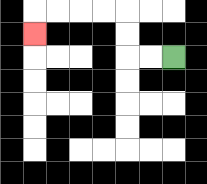{'start': '[7, 2]', 'end': '[1, 1]', 'path_directions': 'L,L,U,U,L,L,L,L,D', 'path_coordinates': '[[7, 2], [6, 2], [5, 2], [5, 1], [5, 0], [4, 0], [3, 0], [2, 0], [1, 0], [1, 1]]'}